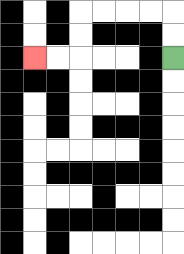{'start': '[7, 2]', 'end': '[1, 2]', 'path_directions': 'U,U,L,L,L,L,D,D,L,L', 'path_coordinates': '[[7, 2], [7, 1], [7, 0], [6, 0], [5, 0], [4, 0], [3, 0], [3, 1], [3, 2], [2, 2], [1, 2]]'}